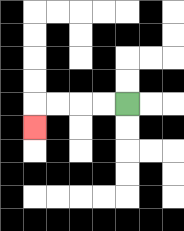{'start': '[5, 4]', 'end': '[1, 5]', 'path_directions': 'L,L,L,L,D', 'path_coordinates': '[[5, 4], [4, 4], [3, 4], [2, 4], [1, 4], [1, 5]]'}